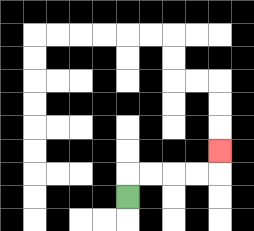{'start': '[5, 8]', 'end': '[9, 6]', 'path_directions': 'U,R,R,R,R,U', 'path_coordinates': '[[5, 8], [5, 7], [6, 7], [7, 7], [8, 7], [9, 7], [9, 6]]'}